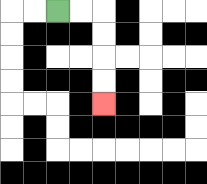{'start': '[2, 0]', 'end': '[4, 4]', 'path_directions': 'R,R,D,D,D,D', 'path_coordinates': '[[2, 0], [3, 0], [4, 0], [4, 1], [4, 2], [4, 3], [4, 4]]'}